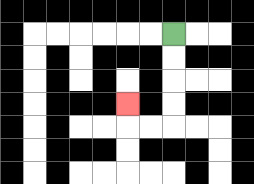{'start': '[7, 1]', 'end': '[5, 4]', 'path_directions': 'D,D,D,D,L,L,U', 'path_coordinates': '[[7, 1], [7, 2], [7, 3], [7, 4], [7, 5], [6, 5], [5, 5], [5, 4]]'}